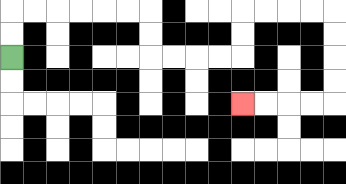{'start': '[0, 2]', 'end': '[10, 4]', 'path_directions': 'U,U,R,R,R,R,R,R,D,D,R,R,R,R,U,U,R,R,R,R,D,D,D,D,L,L,L,L', 'path_coordinates': '[[0, 2], [0, 1], [0, 0], [1, 0], [2, 0], [3, 0], [4, 0], [5, 0], [6, 0], [6, 1], [6, 2], [7, 2], [8, 2], [9, 2], [10, 2], [10, 1], [10, 0], [11, 0], [12, 0], [13, 0], [14, 0], [14, 1], [14, 2], [14, 3], [14, 4], [13, 4], [12, 4], [11, 4], [10, 4]]'}